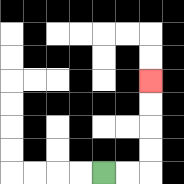{'start': '[4, 7]', 'end': '[6, 3]', 'path_directions': 'R,R,U,U,U,U', 'path_coordinates': '[[4, 7], [5, 7], [6, 7], [6, 6], [6, 5], [6, 4], [6, 3]]'}